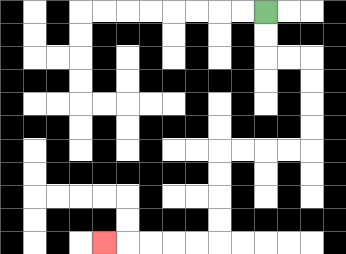{'start': '[11, 0]', 'end': '[4, 10]', 'path_directions': 'D,D,R,R,D,D,D,D,L,L,L,L,D,D,D,D,L,L,L,L,L', 'path_coordinates': '[[11, 0], [11, 1], [11, 2], [12, 2], [13, 2], [13, 3], [13, 4], [13, 5], [13, 6], [12, 6], [11, 6], [10, 6], [9, 6], [9, 7], [9, 8], [9, 9], [9, 10], [8, 10], [7, 10], [6, 10], [5, 10], [4, 10]]'}